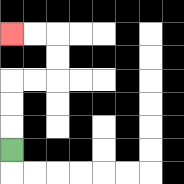{'start': '[0, 6]', 'end': '[0, 1]', 'path_directions': 'U,U,U,R,R,U,U,L,L', 'path_coordinates': '[[0, 6], [0, 5], [0, 4], [0, 3], [1, 3], [2, 3], [2, 2], [2, 1], [1, 1], [0, 1]]'}